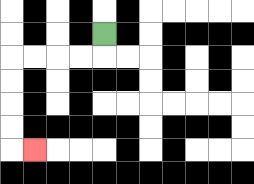{'start': '[4, 1]', 'end': '[1, 6]', 'path_directions': 'D,L,L,L,L,D,D,D,D,R', 'path_coordinates': '[[4, 1], [4, 2], [3, 2], [2, 2], [1, 2], [0, 2], [0, 3], [0, 4], [0, 5], [0, 6], [1, 6]]'}